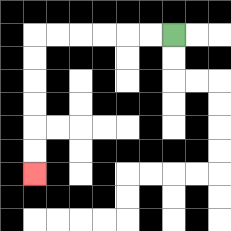{'start': '[7, 1]', 'end': '[1, 7]', 'path_directions': 'L,L,L,L,L,L,D,D,D,D,D,D', 'path_coordinates': '[[7, 1], [6, 1], [5, 1], [4, 1], [3, 1], [2, 1], [1, 1], [1, 2], [1, 3], [1, 4], [1, 5], [1, 6], [1, 7]]'}